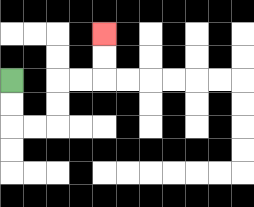{'start': '[0, 3]', 'end': '[4, 1]', 'path_directions': 'D,D,R,R,U,U,R,R,U,U', 'path_coordinates': '[[0, 3], [0, 4], [0, 5], [1, 5], [2, 5], [2, 4], [2, 3], [3, 3], [4, 3], [4, 2], [4, 1]]'}